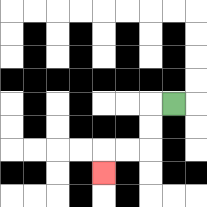{'start': '[7, 4]', 'end': '[4, 7]', 'path_directions': 'L,D,D,L,L,D', 'path_coordinates': '[[7, 4], [6, 4], [6, 5], [6, 6], [5, 6], [4, 6], [4, 7]]'}